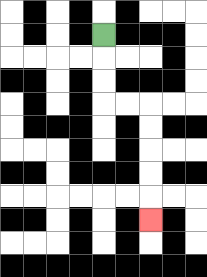{'start': '[4, 1]', 'end': '[6, 9]', 'path_directions': 'D,D,D,R,R,D,D,D,D,D', 'path_coordinates': '[[4, 1], [4, 2], [4, 3], [4, 4], [5, 4], [6, 4], [6, 5], [6, 6], [6, 7], [6, 8], [6, 9]]'}